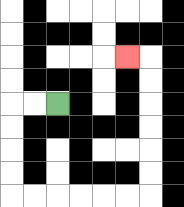{'start': '[2, 4]', 'end': '[5, 2]', 'path_directions': 'L,L,D,D,D,D,R,R,R,R,R,R,U,U,U,U,U,U,L', 'path_coordinates': '[[2, 4], [1, 4], [0, 4], [0, 5], [0, 6], [0, 7], [0, 8], [1, 8], [2, 8], [3, 8], [4, 8], [5, 8], [6, 8], [6, 7], [6, 6], [6, 5], [6, 4], [6, 3], [6, 2], [5, 2]]'}